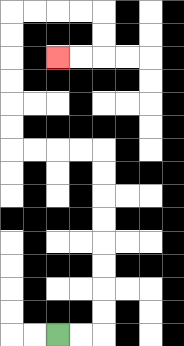{'start': '[2, 14]', 'end': '[2, 2]', 'path_directions': 'R,R,U,U,U,U,U,U,U,U,L,L,L,L,U,U,U,U,U,U,R,R,R,R,D,D,L,L', 'path_coordinates': '[[2, 14], [3, 14], [4, 14], [4, 13], [4, 12], [4, 11], [4, 10], [4, 9], [4, 8], [4, 7], [4, 6], [3, 6], [2, 6], [1, 6], [0, 6], [0, 5], [0, 4], [0, 3], [0, 2], [0, 1], [0, 0], [1, 0], [2, 0], [3, 0], [4, 0], [4, 1], [4, 2], [3, 2], [2, 2]]'}